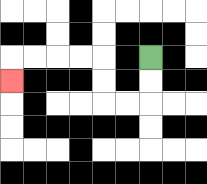{'start': '[6, 2]', 'end': '[0, 3]', 'path_directions': 'D,D,L,L,U,U,L,L,L,L,D', 'path_coordinates': '[[6, 2], [6, 3], [6, 4], [5, 4], [4, 4], [4, 3], [4, 2], [3, 2], [2, 2], [1, 2], [0, 2], [0, 3]]'}